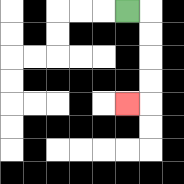{'start': '[5, 0]', 'end': '[5, 4]', 'path_directions': 'R,D,D,D,D,L', 'path_coordinates': '[[5, 0], [6, 0], [6, 1], [6, 2], [6, 3], [6, 4], [5, 4]]'}